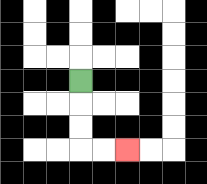{'start': '[3, 3]', 'end': '[5, 6]', 'path_directions': 'D,D,D,R,R', 'path_coordinates': '[[3, 3], [3, 4], [3, 5], [3, 6], [4, 6], [5, 6]]'}